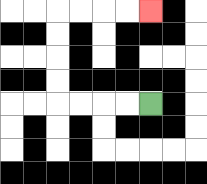{'start': '[6, 4]', 'end': '[6, 0]', 'path_directions': 'L,L,L,L,U,U,U,U,R,R,R,R', 'path_coordinates': '[[6, 4], [5, 4], [4, 4], [3, 4], [2, 4], [2, 3], [2, 2], [2, 1], [2, 0], [3, 0], [4, 0], [5, 0], [6, 0]]'}